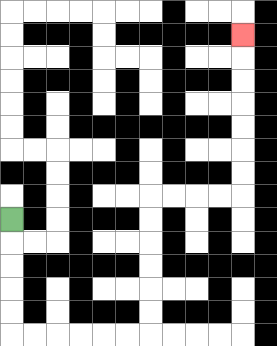{'start': '[0, 9]', 'end': '[10, 1]', 'path_directions': 'D,D,D,D,D,R,R,R,R,R,R,U,U,U,U,U,U,R,R,R,R,U,U,U,U,U,U,U', 'path_coordinates': '[[0, 9], [0, 10], [0, 11], [0, 12], [0, 13], [0, 14], [1, 14], [2, 14], [3, 14], [4, 14], [5, 14], [6, 14], [6, 13], [6, 12], [6, 11], [6, 10], [6, 9], [6, 8], [7, 8], [8, 8], [9, 8], [10, 8], [10, 7], [10, 6], [10, 5], [10, 4], [10, 3], [10, 2], [10, 1]]'}